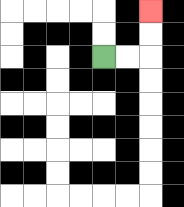{'start': '[4, 2]', 'end': '[6, 0]', 'path_directions': 'R,R,U,U', 'path_coordinates': '[[4, 2], [5, 2], [6, 2], [6, 1], [6, 0]]'}